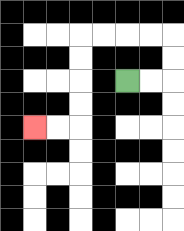{'start': '[5, 3]', 'end': '[1, 5]', 'path_directions': 'R,R,U,U,L,L,L,L,D,D,D,D,L,L', 'path_coordinates': '[[5, 3], [6, 3], [7, 3], [7, 2], [7, 1], [6, 1], [5, 1], [4, 1], [3, 1], [3, 2], [3, 3], [3, 4], [3, 5], [2, 5], [1, 5]]'}